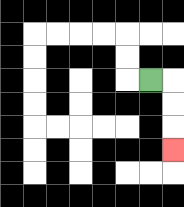{'start': '[6, 3]', 'end': '[7, 6]', 'path_directions': 'R,D,D,D', 'path_coordinates': '[[6, 3], [7, 3], [7, 4], [7, 5], [7, 6]]'}